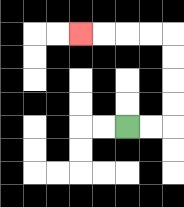{'start': '[5, 5]', 'end': '[3, 1]', 'path_directions': 'R,R,U,U,U,U,L,L,L,L', 'path_coordinates': '[[5, 5], [6, 5], [7, 5], [7, 4], [7, 3], [7, 2], [7, 1], [6, 1], [5, 1], [4, 1], [3, 1]]'}